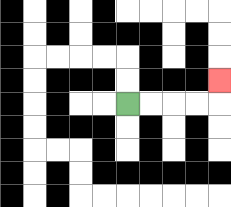{'start': '[5, 4]', 'end': '[9, 3]', 'path_directions': 'R,R,R,R,U', 'path_coordinates': '[[5, 4], [6, 4], [7, 4], [8, 4], [9, 4], [9, 3]]'}